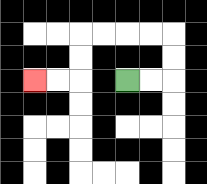{'start': '[5, 3]', 'end': '[1, 3]', 'path_directions': 'R,R,U,U,L,L,L,L,D,D,L,L', 'path_coordinates': '[[5, 3], [6, 3], [7, 3], [7, 2], [7, 1], [6, 1], [5, 1], [4, 1], [3, 1], [3, 2], [3, 3], [2, 3], [1, 3]]'}